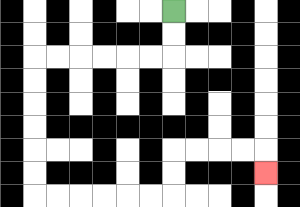{'start': '[7, 0]', 'end': '[11, 7]', 'path_directions': 'D,D,L,L,L,L,L,L,D,D,D,D,D,D,R,R,R,R,R,R,U,U,R,R,R,R,D', 'path_coordinates': '[[7, 0], [7, 1], [7, 2], [6, 2], [5, 2], [4, 2], [3, 2], [2, 2], [1, 2], [1, 3], [1, 4], [1, 5], [1, 6], [1, 7], [1, 8], [2, 8], [3, 8], [4, 8], [5, 8], [6, 8], [7, 8], [7, 7], [7, 6], [8, 6], [9, 6], [10, 6], [11, 6], [11, 7]]'}